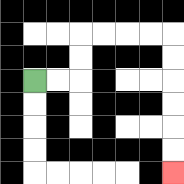{'start': '[1, 3]', 'end': '[7, 7]', 'path_directions': 'R,R,U,U,R,R,R,R,D,D,D,D,D,D', 'path_coordinates': '[[1, 3], [2, 3], [3, 3], [3, 2], [3, 1], [4, 1], [5, 1], [6, 1], [7, 1], [7, 2], [7, 3], [7, 4], [7, 5], [7, 6], [7, 7]]'}